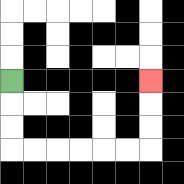{'start': '[0, 3]', 'end': '[6, 3]', 'path_directions': 'D,D,D,R,R,R,R,R,R,U,U,U', 'path_coordinates': '[[0, 3], [0, 4], [0, 5], [0, 6], [1, 6], [2, 6], [3, 6], [4, 6], [5, 6], [6, 6], [6, 5], [6, 4], [6, 3]]'}